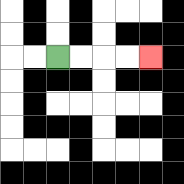{'start': '[2, 2]', 'end': '[6, 2]', 'path_directions': 'R,R,R,R', 'path_coordinates': '[[2, 2], [3, 2], [4, 2], [5, 2], [6, 2]]'}